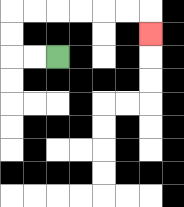{'start': '[2, 2]', 'end': '[6, 1]', 'path_directions': 'L,L,U,U,R,R,R,R,R,R,D', 'path_coordinates': '[[2, 2], [1, 2], [0, 2], [0, 1], [0, 0], [1, 0], [2, 0], [3, 0], [4, 0], [5, 0], [6, 0], [6, 1]]'}